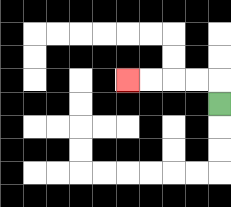{'start': '[9, 4]', 'end': '[5, 3]', 'path_directions': 'U,L,L,L,L', 'path_coordinates': '[[9, 4], [9, 3], [8, 3], [7, 3], [6, 3], [5, 3]]'}